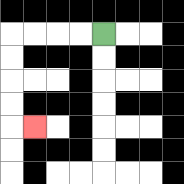{'start': '[4, 1]', 'end': '[1, 5]', 'path_directions': 'L,L,L,L,D,D,D,D,R', 'path_coordinates': '[[4, 1], [3, 1], [2, 1], [1, 1], [0, 1], [0, 2], [0, 3], [0, 4], [0, 5], [1, 5]]'}